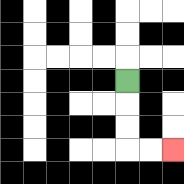{'start': '[5, 3]', 'end': '[7, 6]', 'path_directions': 'D,D,D,R,R', 'path_coordinates': '[[5, 3], [5, 4], [5, 5], [5, 6], [6, 6], [7, 6]]'}